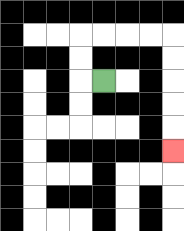{'start': '[4, 3]', 'end': '[7, 6]', 'path_directions': 'L,U,U,R,R,R,R,D,D,D,D,D', 'path_coordinates': '[[4, 3], [3, 3], [3, 2], [3, 1], [4, 1], [5, 1], [6, 1], [7, 1], [7, 2], [7, 3], [7, 4], [7, 5], [7, 6]]'}